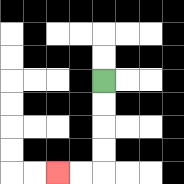{'start': '[4, 3]', 'end': '[2, 7]', 'path_directions': 'D,D,D,D,L,L', 'path_coordinates': '[[4, 3], [4, 4], [4, 5], [4, 6], [4, 7], [3, 7], [2, 7]]'}